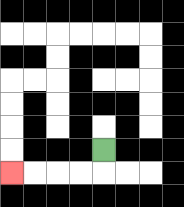{'start': '[4, 6]', 'end': '[0, 7]', 'path_directions': 'D,L,L,L,L', 'path_coordinates': '[[4, 6], [4, 7], [3, 7], [2, 7], [1, 7], [0, 7]]'}